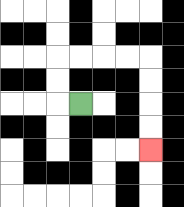{'start': '[3, 4]', 'end': '[6, 6]', 'path_directions': 'L,U,U,R,R,R,R,D,D,D,D', 'path_coordinates': '[[3, 4], [2, 4], [2, 3], [2, 2], [3, 2], [4, 2], [5, 2], [6, 2], [6, 3], [6, 4], [6, 5], [6, 6]]'}